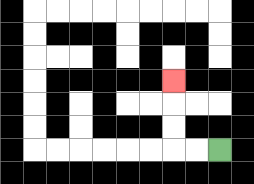{'start': '[9, 6]', 'end': '[7, 3]', 'path_directions': 'L,L,U,U,U', 'path_coordinates': '[[9, 6], [8, 6], [7, 6], [7, 5], [7, 4], [7, 3]]'}